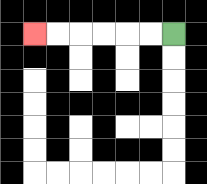{'start': '[7, 1]', 'end': '[1, 1]', 'path_directions': 'L,L,L,L,L,L', 'path_coordinates': '[[7, 1], [6, 1], [5, 1], [4, 1], [3, 1], [2, 1], [1, 1]]'}